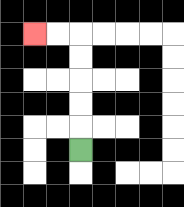{'start': '[3, 6]', 'end': '[1, 1]', 'path_directions': 'U,U,U,U,U,L,L', 'path_coordinates': '[[3, 6], [3, 5], [3, 4], [3, 3], [3, 2], [3, 1], [2, 1], [1, 1]]'}